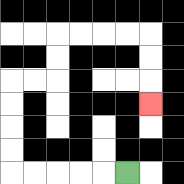{'start': '[5, 7]', 'end': '[6, 4]', 'path_directions': 'L,L,L,L,L,U,U,U,U,R,R,U,U,R,R,R,R,D,D,D', 'path_coordinates': '[[5, 7], [4, 7], [3, 7], [2, 7], [1, 7], [0, 7], [0, 6], [0, 5], [0, 4], [0, 3], [1, 3], [2, 3], [2, 2], [2, 1], [3, 1], [4, 1], [5, 1], [6, 1], [6, 2], [6, 3], [6, 4]]'}